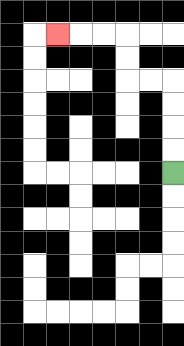{'start': '[7, 7]', 'end': '[2, 1]', 'path_directions': 'U,U,U,U,L,L,U,U,L,L,L', 'path_coordinates': '[[7, 7], [7, 6], [7, 5], [7, 4], [7, 3], [6, 3], [5, 3], [5, 2], [5, 1], [4, 1], [3, 1], [2, 1]]'}